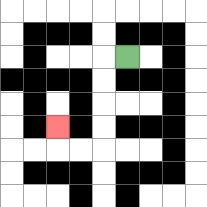{'start': '[5, 2]', 'end': '[2, 5]', 'path_directions': 'L,D,D,D,D,L,L,U', 'path_coordinates': '[[5, 2], [4, 2], [4, 3], [4, 4], [4, 5], [4, 6], [3, 6], [2, 6], [2, 5]]'}